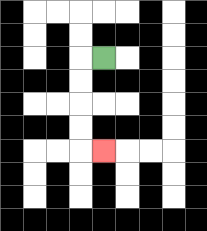{'start': '[4, 2]', 'end': '[4, 6]', 'path_directions': 'L,D,D,D,D,R', 'path_coordinates': '[[4, 2], [3, 2], [3, 3], [3, 4], [3, 5], [3, 6], [4, 6]]'}